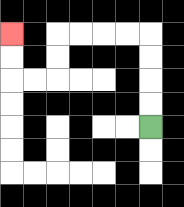{'start': '[6, 5]', 'end': '[0, 1]', 'path_directions': 'U,U,U,U,L,L,L,L,D,D,L,L,U,U', 'path_coordinates': '[[6, 5], [6, 4], [6, 3], [6, 2], [6, 1], [5, 1], [4, 1], [3, 1], [2, 1], [2, 2], [2, 3], [1, 3], [0, 3], [0, 2], [0, 1]]'}